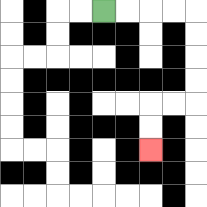{'start': '[4, 0]', 'end': '[6, 6]', 'path_directions': 'R,R,R,R,D,D,D,D,L,L,D,D', 'path_coordinates': '[[4, 0], [5, 0], [6, 0], [7, 0], [8, 0], [8, 1], [8, 2], [8, 3], [8, 4], [7, 4], [6, 4], [6, 5], [6, 6]]'}